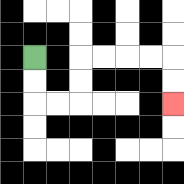{'start': '[1, 2]', 'end': '[7, 4]', 'path_directions': 'D,D,R,R,U,U,R,R,R,R,D,D', 'path_coordinates': '[[1, 2], [1, 3], [1, 4], [2, 4], [3, 4], [3, 3], [3, 2], [4, 2], [5, 2], [6, 2], [7, 2], [7, 3], [7, 4]]'}